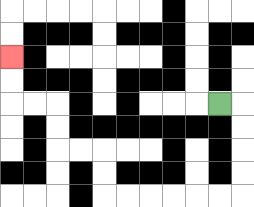{'start': '[9, 4]', 'end': '[0, 2]', 'path_directions': 'R,D,D,D,D,L,L,L,L,L,L,U,U,L,L,U,U,L,L,U,U', 'path_coordinates': '[[9, 4], [10, 4], [10, 5], [10, 6], [10, 7], [10, 8], [9, 8], [8, 8], [7, 8], [6, 8], [5, 8], [4, 8], [4, 7], [4, 6], [3, 6], [2, 6], [2, 5], [2, 4], [1, 4], [0, 4], [0, 3], [0, 2]]'}